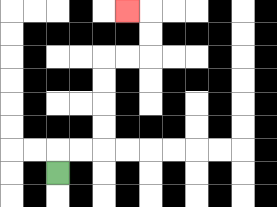{'start': '[2, 7]', 'end': '[5, 0]', 'path_directions': 'U,R,R,U,U,U,U,R,R,U,U,L', 'path_coordinates': '[[2, 7], [2, 6], [3, 6], [4, 6], [4, 5], [4, 4], [4, 3], [4, 2], [5, 2], [6, 2], [6, 1], [6, 0], [5, 0]]'}